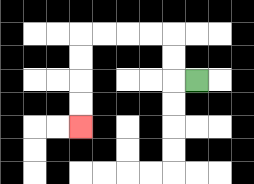{'start': '[8, 3]', 'end': '[3, 5]', 'path_directions': 'L,U,U,L,L,L,L,D,D,D,D', 'path_coordinates': '[[8, 3], [7, 3], [7, 2], [7, 1], [6, 1], [5, 1], [4, 1], [3, 1], [3, 2], [3, 3], [3, 4], [3, 5]]'}